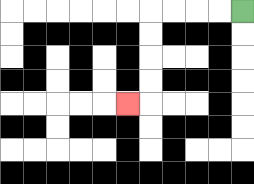{'start': '[10, 0]', 'end': '[5, 4]', 'path_directions': 'L,L,L,L,D,D,D,D,L', 'path_coordinates': '[[10, 0], [9, 0], [8, 0], [7, 0], [6, 0], [6, 1], [6, 2], [6, 3], [6, 4], [5, 4]]'}